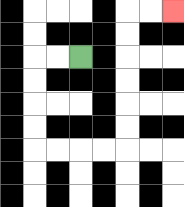{'start': '[3, 2]', 'end': '[7, 0]', 'path_directions': 'L,L,D,D,D,D,R,R,R,R,U,U,U,U,U,U,R,R', 'path_coordinates': '[[3, 2], [2, 2], [1, 2], [1, 3], [1, 4], [1, 5], [1, 6], [2, 6], [3, 6], [4, 6], [5, 6], [5, 5], [5, 4], [5, 3], [5, 2], [5, 1], [5, 0], [6, 0], [7, 0]]'}